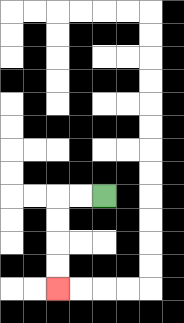{'start': '[4, 8]', 'end': '[2, 12]', 'path_directions': 'L,L,D,D,D,D', 'path_coordinates': '[[4, 8], [3, 8], [2, 8], [2, 9], [2, 10], [2, 11], [2, 12]]'}